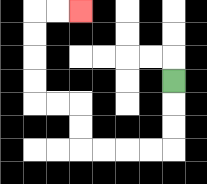{'start': '[7, 3]', 'end': '[3, 0]', 'path_directions': 'D,D,D,L,L,L,L,U,U,L,L,U,U,U,U,R,R', 'path_coordinates': '[[7, 3], [7, 4], [7, 5], [7, 6], [6, 6], [5, 6], [4, 6], [3, 6], [3, 5], [3, 4], [2, 4], [1, 4], [1, 3], [1, 2], [1, 1], [1, 0], [2, 0], [3, 0]]'}